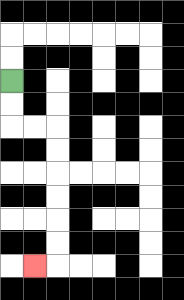{'start': '[0, 3]', 'end': '[1, 11]', 'path_directions': 'D,D,R,R,D,D,D,D,D,D,L', 'path_coordinates': '[[0, 3], [0, 4], [0, 5], [1, 5], [2, 5], [2, 6], [2, 7], [2, 8], [2, 9], [2, 10], [2, 11], [1, 11]]'}